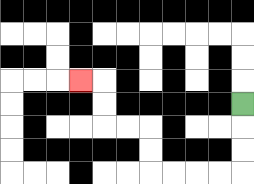{'start': '[10, 4]', 'end': '[3, 3]', 'path_directions': 'D,D,D,L,L,L,L,U,U,L,L,U,U,L', 'path_coordinates': '[[10, 4], [10, 5], [10, 6], [10, 7], [9, 7], [8, 7], [7, 7], [6, 7], [6, 6], [6, 5], [5, 5], [4, 5], [4, 4], [4, 3], [3, 3]]'}